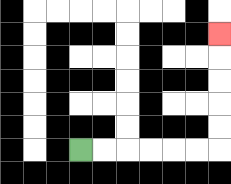{'start': '[3, 6]', 'end': '[9, 1]', 'path_directions': 'R,R,R,R,R,R,U,U,U,U,U', 'path_coordinates': '[[3, 6], [4, 6], [5, 6], [6, 6], [7, 6], [8, 6], [9, 6], [9, 5], [9, 4], [9, 3], [9, 2], [9, 1]]'}